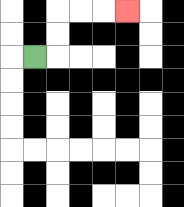{'start': '[1, 2]', 'end': '[5, 0]', 'path_directions': 'R,U,U,R,R,R', 'path_coordinates': '[[1, 2], [2, 2], [2, 1], [2, 0], [3, 0], [4, 0], [5, 0]]'}